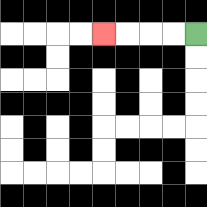{'start': '[8, 1]', 'end': '[4, 1]', 'path_directions': 'L,L,L,L', 'path_coordinates': '[[8, 1], [7, 1], [6, 1], [5, 1], [4, 1]]'}